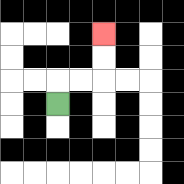{'start': '[2, 4]', 'end': '[4, 1]', 'path_directions': 'U,R,R,U,U', 'path_coordinates': '[[2, 4], [2, 3], [3, 3], [4, 3], [4, 2], [4, 1]]'}